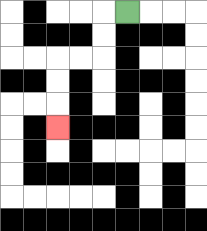{'start': '[5, 0]', 'end': '[2, 5]', 'path_directions': 'L,D,D,L,L,D,D,D', 'path_coordinates': '[[5, 0], [4, 0], [4, 1], [4, 2], [3, 2], [2, 2], [2, 3], [2, 4], [2, 5]]'}